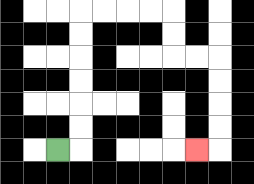{'start': '[2, 6]', 'end': '[8, 6]', 'path_directions': 'R,U,U,U,U,U,U,R,R,R,R,D,D,R,R,D,D,D,D,L', 'path_coordinates': '[[2, 6], [3, 6], [3, 5], [3, 4], [3, 3], [3, 2], [3, 1], [3, 0], [4, 0], [5, 0], [6, 0], [7, 0], [7, 1], [7, 2], [8, 2], [9, 2], [9, 3], [9, 4], [9, 5], [9, 6], [8, 6]]'}